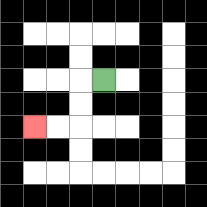{'start': '[4, 3]', 'end': '[1, 5]', 'path_directions': 'L,D,D,L,L', 'path_coordinates': '[[4, 3], [3, 3], [3, 4], [3, 5], [2, 5], [1, 5]]'}